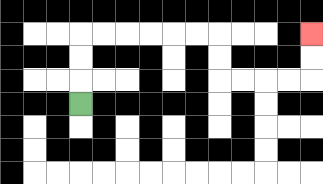{'start': '[3, 4]', 'end': '[13, 1]', 'path_directions': 'U,U,U,R,R,R,R,R,R,D,D,R,R,R,R,U,U', 'path_coordinates': '[[3, 4], [3, 3], [3, 2], [3, 1], [4, 1], [5, 1], [6, 1], [7, 1], [8, 1], [9, 1], [9, 2], [9, 3], [10, 3], [11, 3], [12, 3], [13, 3], [13, 2], [13, 1]]'}